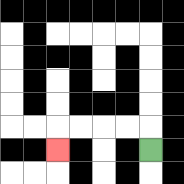{'start': '[6, 6]', 'end': '[2, 6]', 'path_directions': 'U,L,L,L,L,D', 'path_coordinates': '[[6, 6], [6, 5], [5, 5], [4, 5], [3, 5], [2, 5], [2, 6]]'}